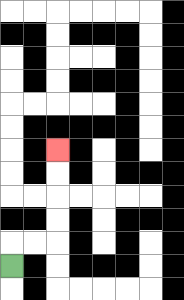{'start': '[0, 11]', 'end': '[2, 6]', 'path_directions': 'U,R,R,U,U,U,U', 'path_coordinates': '[[0, 11], [0, 10], [1, 10], [2, 10], [2, 9], [2, 8], [2, 7], [2, 6]]'}